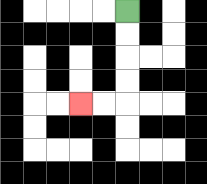{'start': '[5, 0]', 'end': '[3, 4]', 'path_directions': 'D,D,D,D,L,L', 'path_coordinates': '[[5, 0], [5, 1], [5, 2], [5, 3], [5, 4], [4, 4], [3, 4]]'}